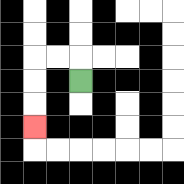{'start': '[3, 3]', 'end': '[1, 5]', 'path_directions': 'U,L,L,D,D,D', 'path_coordinates': '[[3, 3], [3, 2], [2, 2], [1, 2], [1, 3], [1, 4], [1, 5]]'}